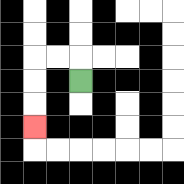{'start': '[3, 3]', 'end': '[1, 5]', 'path_directions': 'U,L,L,D,D,D', 'path_coordinates': '[[3, 3], [3, 2], [2, 2], [1, 2], [1, 3], [1, 4], [1, 5]]'}